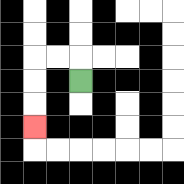{'start': '[3, 3]', 'end': '[1, 5]', 'path_directions': 'U,L,L,D,D,D', 'path_coordinates': '[[3, 3], [3, 2], [2, 2], [1, 2], [1, 3], [1, 4], [1, 5]]'}